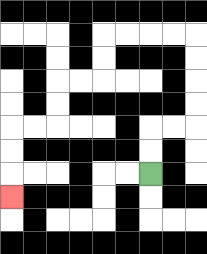{'start': '[6, 7]', 'end': '[0, 8]', 'path_directions': 'U,U,R,R,U,U,U,U,L,L,L,L,D,D,L,L,D,D,L,L,D,D,D', 'path_coordinates': '[[6, 7], [6, 6], [6, 5], [7, 5], [8, 5], [8, 4], [8, 3], [8, 2], [8, 1], [7, 1], [6, 1], [5, 1], [4, 1], [4, 2], [4, 3], [3, 3], [2, 3], [2, 4], [2, 5], [1, 5], [0, 5], [0, 6], [0, 7], [0, 8]]'}